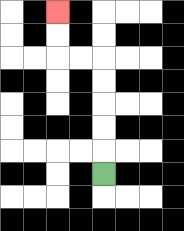{'start': '[4, 7]', 'end': '[2, 0]', 'path_directions': 'U,U,U,U,U,L,L,U,U', 'path_coordinates': '[[4, 7], [4, 6], [4, 5], [4, 4], [4, 3], [4, 2], [3, 2], [2, 2], [2, 1], [2, 0]]'}